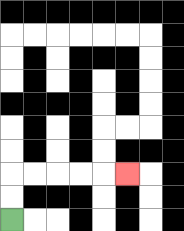{'start': '[0, 9]', 'end': '[5, 7]', 'path_directions': 'U,U,R,R,R,R,R', 'path_coordinates': '[[0, 9], [0, 8], [0, 7], [1, 7], [2, 7], [3, 7], [4, 7], [5, 7]]'}